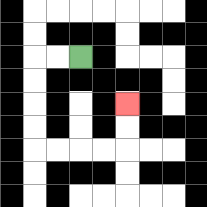{'start': '[3, 2]', 'end': '[5, 4]', 'path_directions': 'L,L,D,D,D,D,R,R,R,R,U,U', 'path_coordinates': '[[3, 2], [2, 2], [1, 2], [1, 3], [1, 4], [1, 5], [1, 6], [2, 6], [3, 6], [4, 6], [5, 6], [5, 5], [5, 4]]'}